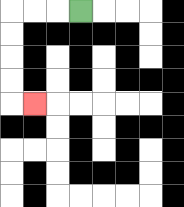{'start': '[3, 0]', 'end': '[1, 4]', 'path_directions': 'L,L,L,D,D,D,D,R', 'path_coordinates': '[[3, 0], [2, 0], [1, 0], [0, 0], [0, 1], [0, 2], [0, 3], [0, 4], [1, 4]]'}